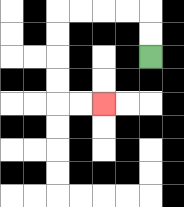{'start': '[6, 2]', 'end': '[4, 4]', 'path_directions': 'U,U,L,L,L,L,D,D,D,D,R,R', 'path_coordinates': '[[6, 2], [6, 1], [6, 0], [5, 0], [4, 0], [3, 0], [2, 0], [2, 1], [2, 2], [2, 3], [2, 4], [3, 4], [4, 4]]'}